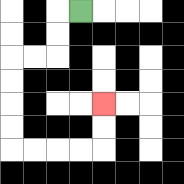{'start': '[3, 0]', 'end': '[4, 4]', 'path_directions': 'L,D,D,L,L,D,D,D,D,R,R,R,R,U,U', 'path_coordinates': '[[3, 0], [2, 0], [2, 1], [2, 2], [1, 2], [0, 2], [0, 3], [0, 4], [0, 5], [0, 6], [1, 6], [2, 6], [3, 6], [4, 6], [4, 5], [4, 4]]'}